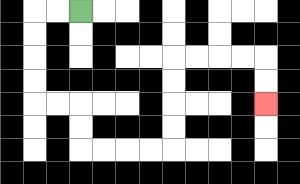{'start': '[3, 0]', 'end': '[11, 4]', 'path_directions': 'L,L,D,D,D,D,R,R,D,D,R,R,R,R,U,U,U,U,R,R,R,R,D,D', 'path_coordinates': '[[3, 0], [2, 0], [1, 0], [1, 1], [1, 2], [1, 3], [1, 4], [2, 4], [3, 4], [3, 5], [3, 6], [4, 6], [5, 6], [6, 6], [7, 6], [7, 5], [7, 4], [7, 3], [7, 2], [8, 2], [9, 2], [10, 2], [11, 2], [11, 3], [11, 4]]'}